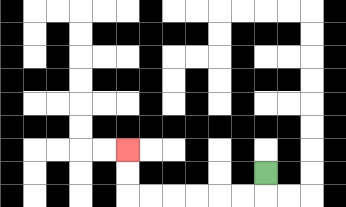{'start': '[11, 7]', 'end': '[5, 6]', 'path_directions': 'D,L,L,L,L,L,L,U,U', 'path_coordinates': '[[11, 7], [11, 8], [10, 8], [9, 8], [8, 8], [7, 8], [6, 8], [5, 8], [5, 7], [5, 6]]'}